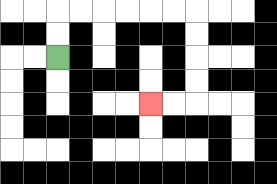{'start': '[2, 2]', 'end': '[6, 4]', 'path_directions': 'U,U,R,R,R,R,R,R,D,D,D,D,L,L', 'path_coordinates': '[[2, 2], [2, 1], [2, 0], [3, 0], [4, 0], [5, 0], [6, 0], [7, 0], [8, 0], [8, 1], [8, 2], [8, 3], [8, 4], [7, 4], [6, 4]]'}